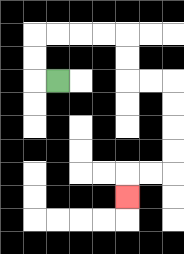{'start': '[2, 3]', 'end': '[5, 8]', 'path_directions': 'L,U,U,R,R,R,R,D,D,R,R,D,D,D,D,L,L,D', 'path_coordinates': '[[2, 3], [1, 3], [1, 2], [1, 1], [2, 1], [3, 1], [4, 1], [5, 1], [5, 2], [5, 3], [6, 3], [7, 3], [7, 4], [7, 5], [7, 6], [7, 7], [6, 7], [5, 7], [5, 8]]'}